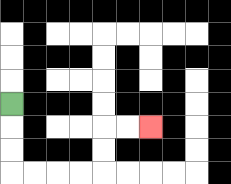{'start': '[0, 4]', 'end': '[6, 5]', 'path_directions': 'D,D,D,R,R,R,R,U,U,R,R', 'path_coordinates': '[[0, 4], [0, 5], [0, 6], [0, 7], [1, 7], [2, 7], [3, 7], [4, 7], [4, 6], [4, 5], [5, 5], [6, 5]]'}